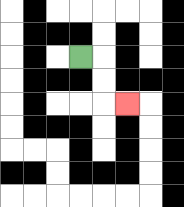{'start': '[3, 2]', 'end': '[5, 4]', 'path_directions': 'R,D,D,R', 'path_coordinates': '[[3, 2], [4, 2], [4, 3], [4, 4], [5, 4]]'}